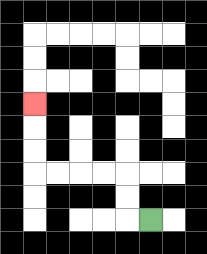{'start': '[6, 9]', 'end': '[1, 4]', 'path_directions': 'L,U,U,L,L,L,L,U,U,U', 'path_coordinates': '[[6, 9], [5, 9], [5, 8], [5, 7], [4, 7], [3, 7], [2, 7], [1, 7], [1, 6], [1, 5], [1, 4]]'}